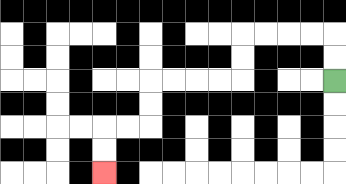{'start': '[14, 3]', 'end': '[4, 7]', 'path_directions': 'U,U,L,L,L,L,D,D,L,L,L,L,D,D,L,L,D,D', 'path_coordinates': '[[14, 3], [14, 2], [14, 1], [13, 1], [12, 1], [11, 1], [10, 1], [10, 2], [10, 3], [9, 3], [8, 3], [7, 3], [6, 3], [6, 4], [6, 5], [5, 5], [4, 5], [4, 6], [4, 7]]'}